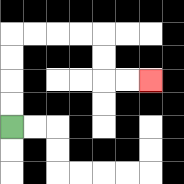{'start': '[0, 5]', 'end': '[6, 3]', 'path_directions': 'U,U,U,U,R,R,R,R,D,D,R,R', 'path_coordinates': '[[0, 5], [0, 4], [0, 3], [0, 2], [0, 1], [1, 1], [2, 1], [3, 1], [4, 1], [4, 2], [4, 3], [5, 3], [6, 3]]'}